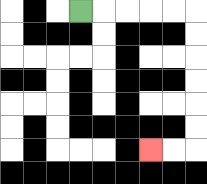{'start': '[3, 0]', 'end': '[6, 6]', 'path_directions': 'R,R,R,R,R,D,D,D,D,D,D,L,L', 'path_coordinates': '[[3, 0], [4, 0], [5, 0], [6, 0], [7, 0], [8, 0], [8, 1], [8, 2], [8, 3], [8, 4], [8, 5], [8, 6], [7, 6], [6, 6]]'}